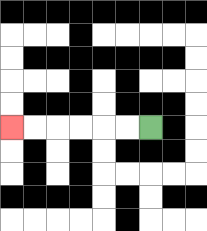{'start': '[6, 5]', 'end': '[0, 5]', 'path_directions': 'L,L,L,L,L,L', 'path_coordinates': '[[6, 5], [5, 5], [4, 5], [3, 5], [2, 5], [1, 5], [0, 5]]'}